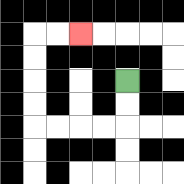{'start': '[5, 3]', 'end': '[3, 1]', 'path_directions': 'D,D,L,L,L,L,U,U,U,U,R,R', 'path_coordinates': '[[5, 3], [5, 4], [5, 5], [4, 5], [3, 5], [2, 5], [1, 5], [1, 4], [1, 3], [1, 2], [1, 1], [2, 1], [3, 1]]'}